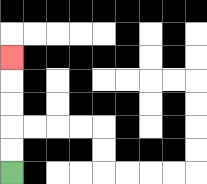{'start': '[0, 7]', 'end': '[0, 2]', 'path_directions': 'U,U,U,U,U', 'path_coordinates': '[[0, 7], [0, 6], [0, 5], [0, 4], [0, 3], [0, 2]]'}